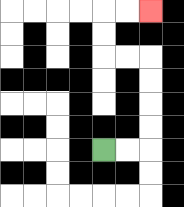{'start': '[4, 6]', 'end': '[6, 0]', 'path_directions': 'R,R,U,U,U,U,L,L,U,U,R,R', 'path_coordinates': '[[4, 6], [5, 6], [6, 6], [6, 5], [6, 4], [6, 3], [6, 2], [5, 2], [4, 2], [4, 1], [4, 0], [5, 0], [6, 0]]'}